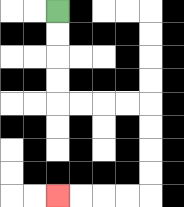{'start': '[2, 0]', 'end': '[2, 8]', 'path_directions': 'D,D,D,D,R,R,R,R,D,D,D,D,L,L,L,L', 'path_coordinates': '[[2, 0], [2, 1], [2, 2], [2, 3], [2, 4], [3, 4], [4, 4], [5, 4], [6, 4], [6, 5], [6, 6], [6, 7], [6, 8], [5, 8], [4, 8], [3, 8], [2, 8]]'}